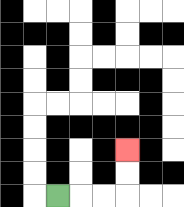{'start': '[2, 8]', 'end': '[5, 6]', 'path_directions': 'R,R,R,U,U', 'path_coordinates': '[[2, 8], [3, 8], [4, 8], [5, 8], [5, 7], [5, 6]]'}